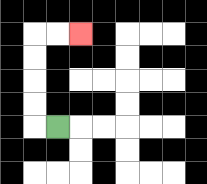{'start': '[2, 5]', 'end': '[3, 1]', 'path_directions': 'L,U,U,U,U,R,R', 'path_coordinates': '[[2, 5], [1, 5], [1, 4], [1, 3], [1, 2], [1, 1], [2, 1], [3, 1]]'}